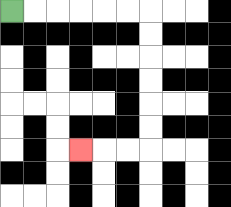{'start': '[0, 0]', 'end': '[3, 6]', 'path_directions': 'R,R,R,R,R,R,D,D,D,D,D,D,L,L,L', 'path_coordinates': '[[0, 0], [1, 0], [2, 0], [3, 0], [4, 0], [5, 0], [6, 0], [6, 1], [6, 2], [6, 3], [6, 4], [6, 5], [6, 6], [5, 6], [4, 6], [3, 6]]'}